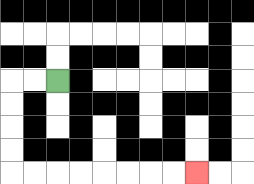{'start': '[2, 3]', 'end': '[8, 7]', 'path_directions': 'L,L,D,D,D,D,R,R,R,R,R,R,R,R', 'path_coordinates': '[[2, 3], [1, 3], [0, 3], [0, 4], [0, 5], [0, 6], [0, 7], [1, 7], [2, 7], [3, 7], [4, 7], [5, 7], [6, 7], [7, 7], [8, 7]]'}